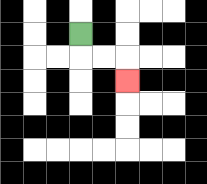{'start': '[3, 1]', 'end': '[5, 3]', 'path_directions': 'D,R,R,D', 'path_coordinates': '[[3, 1], [3, 2], [4, 2], [5, 2], [5, 3]]'}